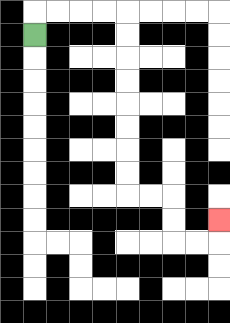{'start': '[1, 1]', 'end': '[9, 9]', 'path_directions': 'U,R,R,R,R,D,D,D,D,D,D,D,D,R,R,D,D,R,R,U', 'path_coordinates': '[[1, 1], [1, 0], [2, 0], [3, 0], [4, 0], [5, 0], [5, 1], [5, 2], [5, 3], [5, 4], [5, 5], [5, 6], [5, 7], [5, 8], [6, 8], [7, 8], [7, 9], [7, 10], [8, 10], [9, 10], [9, 9]]'}